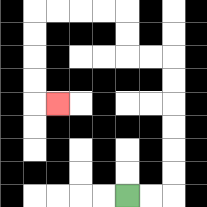{'start': '[5, 8]', 'end': '[2, 4]', 'path_directions': 'R,R,U,U,U,U,U,U,L,L,U,U,L,L,L,L,D,D,D,D,R', 'path_coordinates': '[[5, 8], [6, 8], [7, 8], [7, 7], [7, 6], [7, 5], [7, 4], [7, 3], [7, 2], [6, 2], [5, 2], [5, 1], [5, 0], [4, 0], [3, 0], [2, 0], [1, 0], [1, 1], [1, 2], [1, 3], [1, 4], [2, 4]]'}